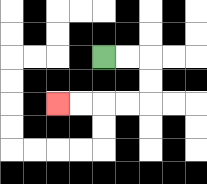{'start': '[4, 2]', 'end': '[2, 4]', 'path_directions': 'R,R,D,D,L,L,L,L', 'path_coordinates': '[[4, 2], [5, 2], [6, 2], [6, 3], [6, 4], [5, 4], [4, 4], [3, 4], [2, 4]]'}